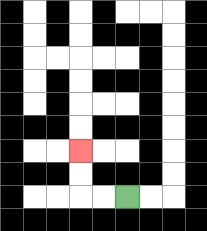{'start': '[5, 8]', 'end': '[3, 6]', 'path_directions': 'L,L,U,U', 'path_coordinates': '[[5, 8], [4, 8], [3, 8], [3, 7], [3, 6]]'}